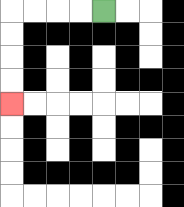{'start': '[4, 0]', 'end': '[0, 4]', 'path_directions': 'L,L,L,L,D,D,D,D', 'path_coordinates': '[[4, 0], [3, 0], [2, 0], [1, 0], [0, 0], [0, 1], [0, 2], [0, 3], [0, 4]]'}